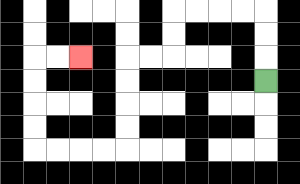{'start': '[11, 3]', 'end': '[3, 2]', 'path_directions': 'U,U,U,L,L,L,L,D,D,L,L,D,D,D,D,L,L,L,L,U,U,U,U,R,R', 'path_coordinates': '[[11, 3], [11, 2], [11, 1], [11, 0], [10, 0], [9, 0], [8, 0], [7, 0], [7, 1], [7, 2], [6, 2], [5, 2], [5, 3], [5, 4], [5, 5], [5, 6], [4, 6], [3, 6], [2, 6], [1, 6], [1, 5], [1, 4], [1, 3], [1, 2], [2, 2], [3, 2]]'}